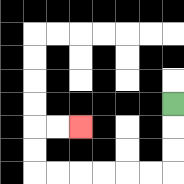{'start': '[7, 4]', 'end': '[3, 5]', 'path_directions': 'D,D,D,L,L,L,L,L,L,U,U,R,R', 'path_coordinates': '[[7, 4], [7, 5], [7, 6], [7, 7], [6, 7], [5, 7], [4, 7], [3, 7], [2, 7], [1, 7], [1, 6], [1, 5], [2, 5], [3, 5]]'}